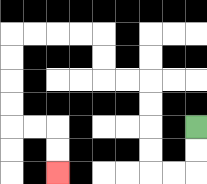{'start': '[8, 5]', 'end': '[2, 7]', 'path_directions': 'D,D,L,L,U,U,U,U,L,L,U,U,L,L,L,L,D,D,D,D,R,R,D,D', 'path_coordinates': '[[8, 5], [8, 6], [8, 7], [7, 7], [6, 7], [6, 6], [6, 5], [6, 4], [6, 3], [5, 3], [4, 3], [4, 2], [4, 1], [3, 1], [2, 1], [1, 1], [0, 1], [0, 2], [0, 3], [0, 4], [0, 5], [1, 5], [2, 5], [2, 6], [2, 7]]'}